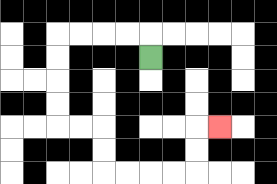{'start': '[6, 2]', 'end': '[9, 5]', 'path_directions': 'U,L,L,L,L,D,D,D,D,R,R,D,D,R,R,R,R,U,U,R', 'path_coordinates': '[[6, 2], [6, 1], [5, 1], [4, 1], [3, 1], [2, 1], [2, 2], [2, 3], [2, 4], [2, 5], [3, 5], [4, 5], [4, 6], [4, 7], [5, 7], [6, 7], [7, 7], [8, 7], [8, 6], [8, 5], [9, 5]]'}